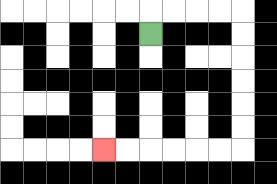{'start': '[6, 1]', 'end': '[4, 6]', 'path_directions': 'U,R,R,R,R,D,D,D,D,D,D,L,L,L,L,L,L', 'path_coordinates': '[[6, 1], [6, 0], [7, 0], [8, 0], [9, 0], [10, 0], [10, 1], [10, 2], [10, 3], [10, 4], [10, 5], [10, 6], [9, 6], [8, 6], [7, 6], [6, 6], [5, 6], [4, 6]]'}